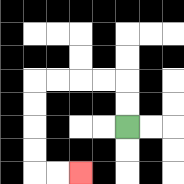{'start': '[5, 5]', 'end': '[3, 7]', 'path_directions': 'U,U,L,L,L,L,D,D,D,D,R,R', 'path_coordinates': '[[5, 5], [5, 4], [5, 3], [4, 3], [3, 3], [2, 3], [1, 3], [1, 4], [1, 5], [1, 6], [1, 7], [2, 7], [3, 7]]'}